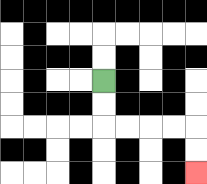{'start': '[4, 3]', 'end': '[8, 7]', 'path_directions': 'D,D,R,R,R,R,D,D', 'path_coordinates': '[[4, 3], [4, 4], [4, 5], [5, 5], [6, 5], [7, 5], [8, 5], [8, 6], [8, 7]]'}